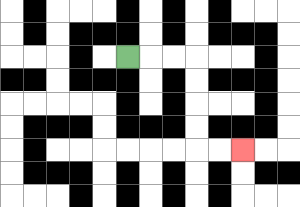{'start': '[5, 2]', 'end': '[10, 6]', 'path_directions': 'R,R,R,D,D,D,D,R,R', 'path_coordinates': '[[5, 2], [6, 2], [7, 2], [8, 2], [8, 3], [8, 4], [8, 5], [8, 6], [9, 6], [10, 6]]'}